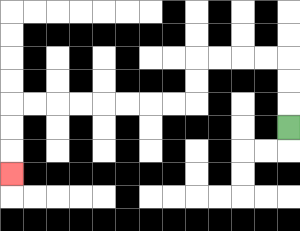{'start': '[12, 5]', 'end': '[0, 7]', 'path_directions': 'U,U,U,L,L,L,L,D,D,L,L,L,L,L,L,L,L,D,D,D', 'path_coordinates': '[[12, 5], [12, 4], [12, 3], [12, 2], [11, 2], [10, 2], [9, 2], [8, 2], [8, 3], [8, 4], [7, 4], [6, 4], [5, 4], [4, 4], [3, 4], [2, 4], [1, 4], [0, 4], [0, 5], [0, 6], [0, 7]]'}